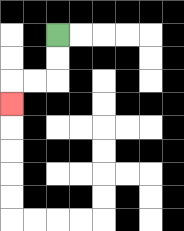{'start': '[2, 1]', 'end': '[0, 4]', 'path_directions': 'D,D,L,L,D', 'path_coordinates': '[[2, 1], [2, 2], [2, 3], [1, 3], [0, 3], [0, 4]]'}